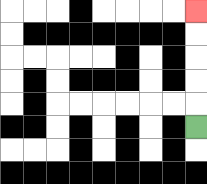{'start': '[8, 5]', 'end': '[8, 0]', 'path_directions': 'U,U,U,U,U', 'path_coordinates': '[[8, 5], [8, 4], [8, 3], [8, 2], [8, 1], [8, 0]]'}